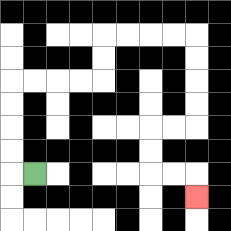{'start': '[1, 7]', 'end': '[8, 8]', 'path_directions': 'L,U,U,U,U,R,R,R,R,U,U,R,R,R,R,D,D,D,D,L,L,D,D,R,R,D', 'path_coordinates': '[[1, 7], [0, 7], [0, 6], [0, 5], [0, 4], [0, 3], [1, 3], [2, 3], [3, 3], [4, 3], [4, 2], [4, 1], [5, 1], [6, 1], [7, 1], [8, 1], [8, 2], [8, 3], [8, 4], [8, 5], [7, 5], [6, 5], [6, 6], [6, 7], [7, 7], [8, 7], [8, 8]]'}